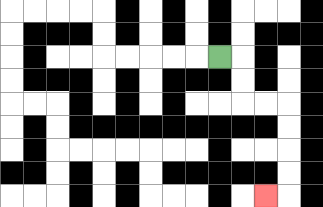{'start': '[9, 2]', 'end': '[11, 8]', 'path_directions': 'R,D,D,R,R,D,D,D,D,L', 'path_coordinates': '[[9, 2], [10, 2], [10, 3], [10, 4], [11, 4], [12, 4], [12, 5], [12, 6], [12, 7], [12, 8], [11, 8]]'}